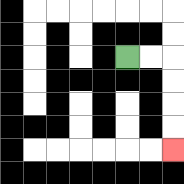{'start': '[5, 2]', 'end': '[7, 6]', 'path_directions': 'R,R,D,D,D,D', 'path_coordinates': '[[5, 2], [6, 2], [7, 2], [7, 3], [7, 4], [7, 5], [7, 6]]'}